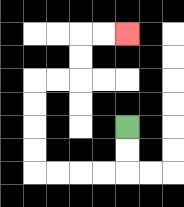{'start': '[5, 5]', 'end': '[5, 1]', 'path_directions': 'D,D,L,L,L,L,U,U,U,U,R,R,U,U,R,R', 'path_coordinates': '[[5, 5], [5, 6], [5, 7], [4, 7], [3, 7], [2, 7], [1, 7], [1, 6], [1, 5], [1, 4], [1, 3], [2, 3], [3, 3], [3, 2], [3, 1], [4, 1], [5, 1]]'}